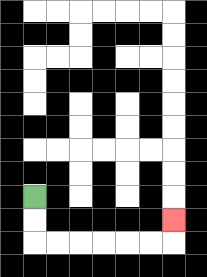{'start': '[1, 8]', 'end': '[7, 9]', 'path_directions': 'D,D,R,R,R,R,R,R,U', 'path_coordinates': '[[1, 8], [1, 9], [1, 10], [2, 10], [3, 10], [4, 10], [5, 10], [6, 10], [7, 10], [7, 9]]'}